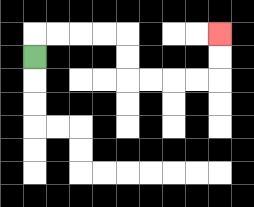{'start': '[1, 2]', 'end': '[9, 1]', 'path_directions': 'U,R,R,R,R,D,D,R,R,R,R,U,U', 'path_coordinates': '[[1, 2], [1, 1], [2, 1], [3, 1], [4, 1], [5, 1], [5, 2], [5, 3], [6, 3], [7, 3], [8, 3], [9, 3], [9, 2], [9, 1]]'}